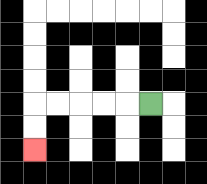{'start': '[6, 4]', 'end': '[1, 6]', 'path_directions': 'L,L,L,L,L,D,D', 'path_coordinates': '[[6, 4], [5, 4], [4, 4], [3, 4], [2, 4], [1, 4], [1, 5], [1, 6]]'}